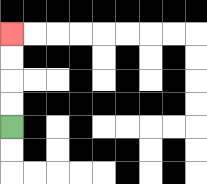{'start': '[0, 5]', 'end': '[0, 1]', 'path_directions': 'U,U,U,U', 'path_coordinates': '[[0, 5], [0, 4], [0, 3], [0, 2], [0, 1]]'}